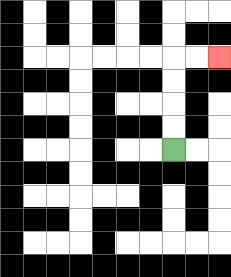{'start': '[7, 6]', 'end': '[9, 2]', 'path_directions': 'U,U,U,U,R,R', 'path_coordinates': '[[7, 6], [7, 5], [7, 4], [7, 3], [7, 2], [8, 2], [9, 2]]'}